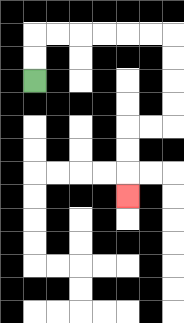{'start': '[1, 3]', 'end': '[5, 8]', 'path_directions': 'U,U,R,R,R,R,R,R,D,D,D,D,L,L,D,D,D', 'path_coordinates': '[[1, 3], [1, 2], [1, 1], [2, 1], [3, 1], [4, 1], [5, 1], [6, 1], [7, 1], [7, 2], [7, 3], [7, 4], [7, 5], [6, 5], [5, 5], [5, 6], [5, 7], [5, 8]]'}